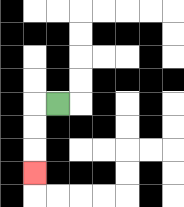{'start': '[2, 4]', 'end': '[1, 7]', 'path_directions': 'L,D,D,D', 'path_coordinates': '[[2, 4], [1, 4], [1, 5], [1, 6], [1, 7]]'}